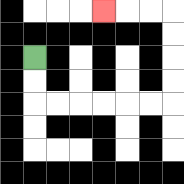{'start': '[1, 2]', 'end': '[4, 0]', 'path_directions': 'D,D,R,R,R,R,R,R,U,U,U,U,L,L,L', 'path_coordinates': '[[1, 2], [1, 3], [1, 4], [2, 4], [3, 4], [4, 4], [5, 4], [6, 4], [7, 4], [7, 3], [7, 2], [7, 1], [7, 0], [6, 0], [5, 0], [4, 0]]'}